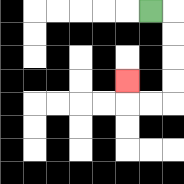{'start': '[6, 0]', 'end': '[5, 3]', 'path_directions': 'R,D,D,D,D,L,L,U', 'path_coordinates': '[[6, 0], [7, 0], [7, 1], [7, 2], [7, 3], [7, 4], [6, 4], [5, 4], [5, 3]]'}